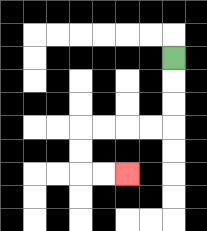{'start': '[7, 2]', 'end': '[5, 7]', 'path_directions': 'D,D,D,L,L,L,L,D,D,R,R', 'path_coordinates': '[[7, 2], [7, 3], [7, 4], [7, 5], [6, 5], [5, 5], [4, 5], [3, 5], [3, 6], [3, 7], [4, 7], [5, 7]]'}